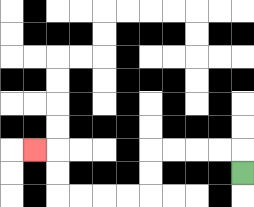{'start': '[10, 7]', 'end': '[1, 6]', 'path_directions': 'U,L,L,L,L,D,D,L,L,L,L,U,U,L', 'path_coordinates': '[[10, 7], [10, 6], [9, 6], [8, 6], [7, 6], [6, 6], [6, 7], [6, 8], [5, 8], [4, 8], [3, 8], [2, 8], [2, 7], [2, 6], [1, 6]]'}